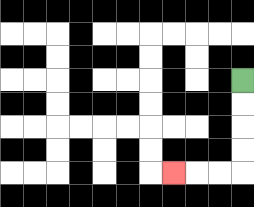{'start': '[10, 3]', 'end': '[7, 7]', 'path_directions': 'D,D,D,D,L,L,L', 'path_coordinates': '[[10, 3], [10, 4], [10, 5], [10, 6], [10, 7], [9, 7], [8, 7], [7, 7]]'}